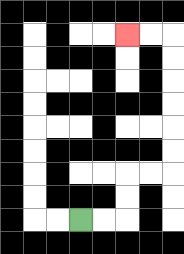{'start': '[3, 9]', 'end': '[5, 1]', 'path_directions': 'R,R,U,U,R,R,U,U,U,U,U,U,L,L', 'path_coordinates': '[[3, 9], [4, 9], [5, 9], [5, 8], [5, 7], [6, 7], [7, 7], [7, 6], [7, 5], [7, 4], [7, 3], [7, 2], [7, 1], [6, 1], [5, 1]]'}